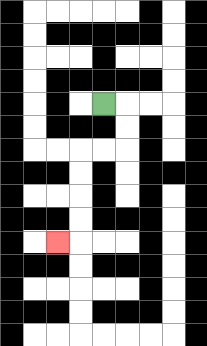{'start': '[4, 4]', 'end': '[2, 10]', 'path_directions': 'R,D,D,L,L,D,D,D,D,L', 'path_coordinates': '[[4, 4], [5, 4], [5, 5], [5, 6], [4, 6], [3, 6], [3, 7], [3, 8], [3, 9], [3, 10], [2, 10]]'}